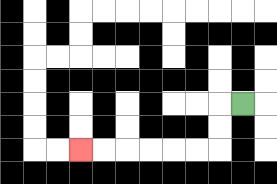{'start': '[10, 4]', 'end': '[3, 6]', 'path_directions': 'L,D,D,L,L,L,L,L,L', 'path_coordinates': '[[10, 4], [9, 4], [9, 5], [9, 6], [8, 6], [7, 6], [6, 6], [5, 6], [4, 6], [3, 6]]'}